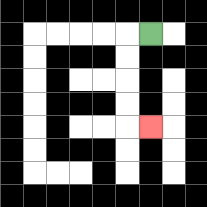{'start': '[6, 1]', 'end': '[6, 5]', 'path_directions': 'L,D,D,D,D,R', 'path_coordinates': '[[6, 1], [5, 1], [5, 2], [5, 3], [5, 4], [5, 5], [6, 5]]'}